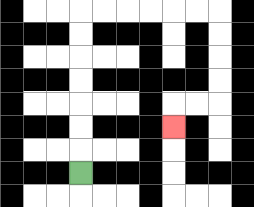{'start': '[3, 7]', 'end': '[7, 5]', 'path_directions': 'U,U,U,U,U,U,U,R,R,R,R,R,R,D,D,D,D,L,L,D', 'path_coordinates': '[[3, 7], [3, 6], [3, 5], [3, 4], [3, 3], [3, 2], [3, 1], [3, 0], [4, 0], [5, 0], [6, 0], [7, 0], [8, 0], [9, 0], [9, 1], [9, 2], [9, 3], [9, 4], [8, 4], [7, 4], [7, 5]]'}